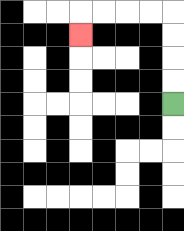{'start': '[7, 4]', 'end': '[3, 1]', 'path_directions': 'U,U,U,U,L,L,L,L,D', 'path_coordinates': '[[7, 4], [7, 3], [7, 2], [7, 1], [7, 0], [6, 0], [5, 0], [4, 0], [3, 0], [3, 1]]'}